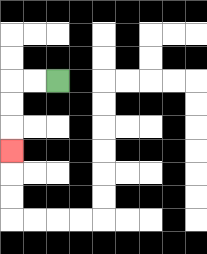{'start': '[2, 3]', 'end': '[0, 6]', 'path_directions': 'L,L,D,D,D', 'path_coordinates': '[[2, 3], [1, 3], [0, 3], [0, 4], [0, 5], [0, 6]]'}